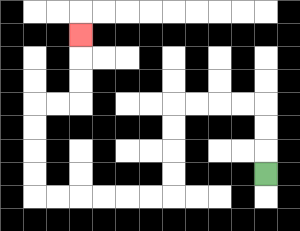{'start': '[11, 7]', 'end': '[3, 1]', 'path_directions': 'U,U,U,L,L,L,L,D,D,D,D,L,L,L,L,L,L,U,U,U,U,R,R,U,U,U', 'path_coordinates': '[[11, 7], [11, 6], [11, 5], [11, 4], [10, 4], [9, 4], [8, 4], [7, 4], [7, 5], [7, 6], [7, 7], [7, 8], [6, 8], [5, 8], [4, 8], [3, 8], [2, 8], [1, 8], [1, 7], [1, 6], [1, 5], [1, 4], [2, 4], [3, 4], [3, 3], [3, 2], [3, 1]]'}